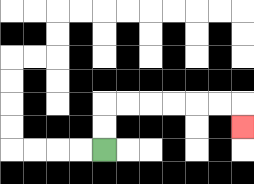{'start': '[4, 6]', 'end': '[10, 5]', 'path_directions': 'U,U,R,R,R,R,R,R,D', 'path_coordinates': '[[4, 6], [4, 5], [4, 4], [5, 4], [6, 4], [7, 4], [8, 4], [9, 4], [10, 4], [10, 5]]'}